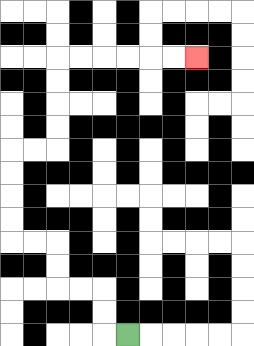{'start': '[5, 14]', 'end': '[8, 2]', 'path_directions': 'L,U,U,L,L,U,U,L,L,U,U,U,U,R,R,U,U,U,U,R,R,R,R,R,R', 'path_coordinates': '[[5, 14], [4, 14], [4, 13], [4, 12], [3, 12], [2, 12], [2, 11], [2, 10], [1, 10], [0, 10], [0, 9], [0, 8], [0, 7], [0, 6], [1, 6], [2, 6], [2, 5], [2, 4], [2, 3], [2, 2], [3, 2], [4, 2], [5, 2], [6, 2], [7, 2], [8, 2]]'}